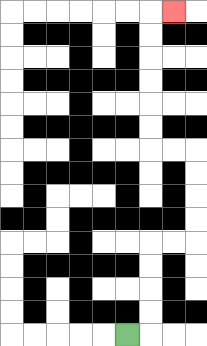{'start': '[5, 14]', 'end': '[7, 0]', 'path_directions': 'R,U,U,U,U,R,R,U,U,U,U,L,L,U,U,U,U,U,U,R', 'path_coordinates': '[[5, 14], [6, 14], [6, 13], [6, 12], [6, 11], [6, 10], [7, 10], [8, 10], [8, 9], [8, 8], [8, 7], [8, 6], [7, 6], [6, 6], [6, 5], [6, 4], [6, 3], [6, 2], [6, 1], [6, 0], [7, 0]]'}